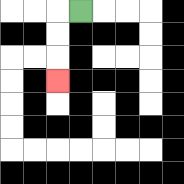{'start': '[3, 0]', 'end': '[2, 3]', 'path_directions': 'L,D,D,D', 'path_coordinates': '[[3, 0], [2, 0], [2, 1], [2, 2], [2, 3]]'}